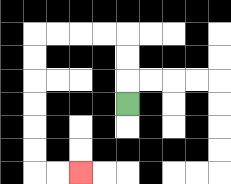{'start': '[5, 4]', 'end': '[3, 7]', 'path_directions': 'U,U,U,L,L,L,L,D,D,D,D,D,D,R,R', 'path_coordinates': '[[5, 4], [5, 3], [5, 2], [5, 1], [4, 1], [3, 1], [2, 1], [1, 1], [1, 2], [1, 3], [1, 4], [1, 5], [1, 6], [1, 7], [2, 7], [3, 7]]'}